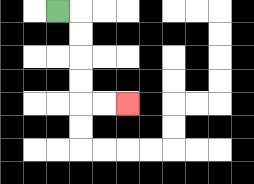{'start': '[2, 0]', 'end': '[5, 4]', 'path_directions': 'R,D,D,D,D,R,R', 'path_coordinates': '[[2, 0], [3, 0], [3, 1], [3, 2], [3, 3], [3, 4], [4, 4], [5, 4]]'}